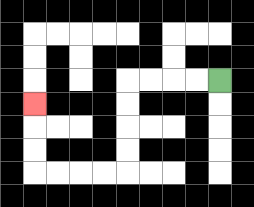{'start': '[9, 3]', 'end': '[1, 4]', 'path_directions': 'L,L,L,L,D,D,D,D,L,L,L,L,U,U,U', 'path_coordinates': '[[9, 3], [8, 3], [7, 3], [6, 3], [5, 3], [5, 4], [5, 5], [5, 6], [5, 7], [4, 7], [3, 7], [2, 7], [1, 7], [1, 6], [1, 5], [1, 4]]'}